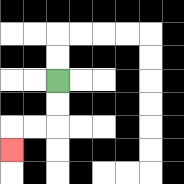{'start': '[2, 3]', 'end': '[0, 6]', 'path_directions': 'D,D,L,L,D', 'path_coordinates': '[[2, 3], [2, 4], [2, 5], [1, 5], [0, 5], [0, 6]]'}